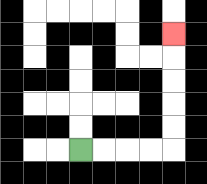{'start': '[3, 6]', 'end': '[7, 1]', 'path_directions': 'R,R,R,R,U,U,U,U,U', 'path_coordinates': '[[3, 6], [4, 6], [5, 6], [6, 6], [7, 6], [7, 5], [7, 4], [7, 3], [7, 2], [7, 1]]'}